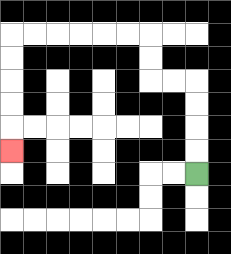{'start': '[8, 7]', 'end': '[0, 6]', 'path_directions': 'U,U,U,U,L,L,U,U,L,L,L,L,L,L,D,D,D,D,D', 'path_coordinates': '[[8, 7], [8, 6], [8, 5], [8, 4], [8, 3], [7, 3], [6, 3], [6, 2], [6, 1], [5, 1], [4, 1], [3, 1], [2, 1], [1, 1], [0, 1], [0, 2], [0, 3], [0, 4], [0, 5], [0, 6]]'}